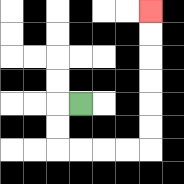{'start': '[3, 4]', 'end': '[6, 0]', 'path_directions': 'L,D,D,R,R,R,R,U,U,U,U,U,U', 'path_coordinates': '[[3, 4], [2, 4], [2, 5], [2, 6], [3, 6], [4, 6], [5, 6], [6, 6], [6, 5], [6, 4], [6, 3], [6, 2], [6, 1], [6, 0]]'}